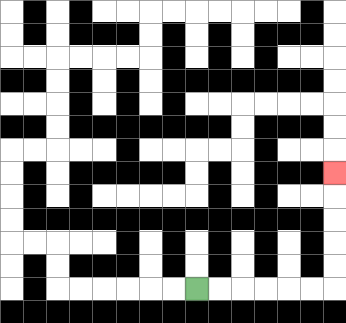{'start': '[8, 12]', 'end': '[14, 7]', 'path_directions': 'R,R,R,R,R,R,U,U,U,U,U', 'path_coordinates': '[[8, 12], [9, 12], [10, 12], [11, 12], [12, 12], [13, 12], [14, 12], [14, 11], [14, 10], [14, 9], [14, 8], [14, 7]]'}